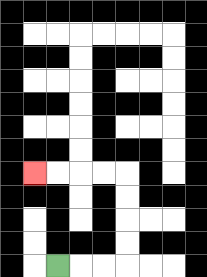{'start': '[2, 11]', 'end': '[1, 7]', 'path_directions': 'R,R,R,U,U,U,U,L,L,L,L', 'path_coordinates': '[[2, 11], [3, 11], [4, 11], [5, 11], [5, 10], [5, 9], [5, 8], [5, 7], [4, 7], [3, 7], [2, 7], [1, 7]]'}